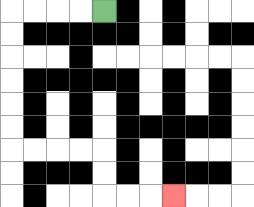{'start': '[4, 0]', 'end': '[7, 8]', 'path_directions': 'L,L,L,L,D,D,D,D,D,D,R,R,R,R,D,D,R,R,R', 'path_coordinates': '[[4, 0], [3, 0], [2, 0], [1, 0], [0, 0], [0, 1], [0, 2], [0, 3], [0, 4], [0, 5], [0, 6], [1, 6], [2, 6], [3, 6], [4, 6], [4, 7], [4, 8], [5, 8], [6, 8], [7, 8]]'}